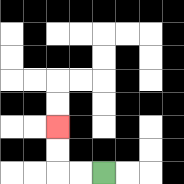{'start': '[4, 7]', 'end': '[2, 5]', 'path_directions': 'L,L,U,U', 'path_coordinates': '[[4, 7], [3, 7], [2, 7], [2, 6], [2, 5]]'}